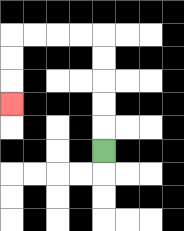{'start': '[4, 6]', 'end': '[0, 4]', 'path_directions': 'U,U,U,U,U,L,L,L,L,D,D,D', 'path_coordinates': '[[4, 6], [4, 5], [4, 4], [4, 3], [4, 2], [4, 1], [3, 1], [2, 1], [1, 1], [0, 1], [0, 2], [0, 3], [0, 4]]'}